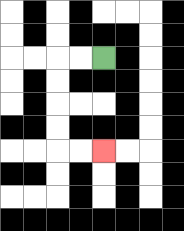{'start': '[4, 2]', 'end': '[4, 6]', 'path_directions': 'L,L,D,D,D,D,R,R', 'path_coordinates': '[[4, 2], [3, 2], [2, 2], [2, 3], [2, 4], [2, 5], [2, 6], [3, 6], [4, 6]]'}